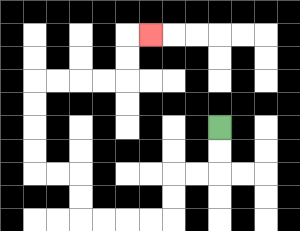{'start': '[9, 5]', 'end': '[6, 1]', 'path_directions': 'D,D,L,L,D,D,L,L,L,L,U,U,L,L,U,U,U,U,R,R,R,R,U,U,R', 'path_coordinates': '[[9, 5], [9, 6], [9, 7], [8, 7], [7, 7], [7, 8], [7, 9], [6, 9], [5, 9], [4, 9], [3, 9], [3, 8], [3, 7], [2, 7], [1, 7], [1, 6], [1, 5], [1, 4], [1, 3], [2, 3], [3, 3], [4, 3], [5, 3], [5, 2], [5, 1], [6, 1]]'}